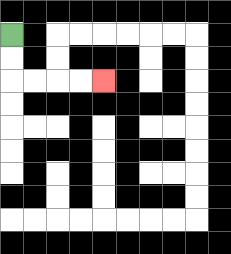{'start': '[0, 1]', 'end': '[4, 3]', 'path_directions': 'D,D,R,R,R,R', 'path_coordinates': '[[0, 1], [0, 2], [0, 3], [1, 3], [2, 3], [3, 3], [4, 3]]'}